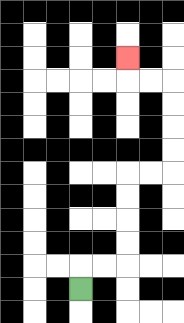{'start': '[3, 12]', 'end': '[5, 2]', 'path_directions': 'U,R,R,U,U,U,U,R,R,U,U,U,U,L,L,U', 'path_coordinates': '[[3, 12], [3, 11], [4, 11], [5, 11], [5, 10], [5, 9], [5, 8], [5, 7], [6, 7], [7, 7], [7, 6], [7, 5], [7, 4], [7, 3], [6, 3], [5, 3], [5, 2]]'}